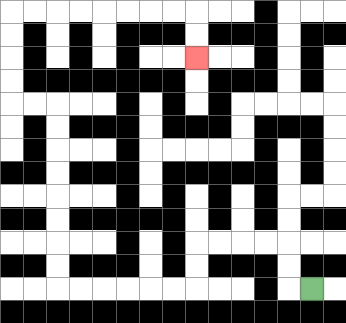{'start': '[13, 12]', 'end': '[8, 2]', 'path_directions': 'L,U,U,L,L,L,L,D,D,L,L,L,L,L,L,U,U,U,U,U,U,U,U,L,L,U,U,U,U,R,R,R,R,R,R,R,R,D,D', 'path_coordinates': '[[13, 12], [12, 12], [12, 11], [12, 10], [11, 10], [10, 10], [9, 10], [8, 10], [8, 11], [8, 12], [7, 12], [6, 12], [5, 12], [4, 12], [3, 12], [2, 12], [2, 11], [2, 10], [2, 9], [2, 8], [2, 7], [2, 6], [2, 5], [2, 4], [1, 4], [0, 4], [0, 3], [0, 2], [0, 1], [0, 0], [1, 0], [2, 0], [3, 0], [4, 0], [5, 0], [6, 0], [7, 0], [8, 0], [8, 1], [8, 2]]'}